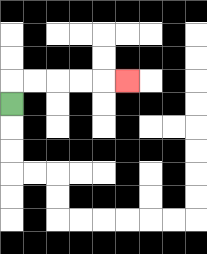{'start': '[0, 4]', 'end': '[5, 3]', 'path_directions': 'U,R,R,R,R,R', 'path_coordinates': '[[0, 4], [0, 3], [1, 3], [2, 3], [3, 3], [4, 3], [5, 3]]'}